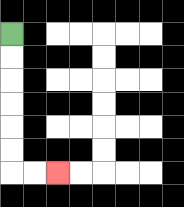{'start': '[0, 1]', 'end': '[2, 7]', 'path_directions': 'D,D,D,D,D,D,R,R', 'path_coordinates': '[[0, 1], [0, 2], [0, 3], [0, 4], [0, 5], [0, 6], [0, 7], [1, 7], [2, 7]]'}